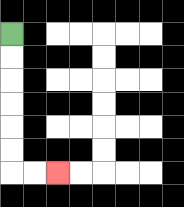{'start': '[0, 1]', 'end': '[2, 7]', 'path_directions': 'D,D,D,D,D,D,R,R', 'path_coordinates': '[[0, 1], [0, 2], [0, 3], [0, 4], [0, 5], [0, 6], [0, 7], [1, 7], [2, 7]]'}